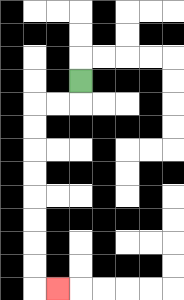{'start': '[3, 3]', 'end': '[2, 12]', 'path_directions': 'D,L,L,D,D,D,D,D,D,D,D,R', 'path_coordinates': '[[3, 3], [3, 4], [2, 4], [1, 4], [1, 5], [1, 6], [1, 7], [1, 8], [1, 9], [1, 10], [1, 11], [1, 12], [2, 12]]'}